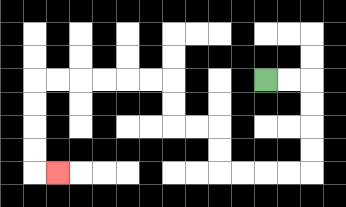{'start': '[11, 3]', 'end': '[2, 7]', 'path_directions': 'R,R,D,D,D,D,L,L,L,L,U,U,L,L,U,U,L,L,L,L,L,L,D,D,D,D,R', 'path_coordinates': '[[11, 3], [12, 3], [13, 3], [13, 4], [13, 5], [13, 6], [13, 7], [12, 7], [11, 7], [10, 7], [9, 7], [9, 6], [9, 5], [8, 5], [7, 5], [7, 4], [7, 3], [6, 3], [5, 3], [4, 3], [3, 3], [2, 3], [1, 3], [1, 4], [1, 5], [1, 6], [1, 7], [2, 7]]'}